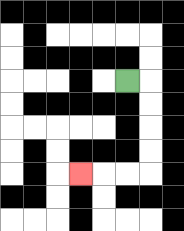{'start': '[5, 3]', 'end': '[3, 7]', 'path_directions': 'R,D,D,D,D,L,L,L', 'path_coordinates': '[[5, 3], [6, 3], [6, 4], [6, 5], [6, 6], [6, 7], [5, 7], [4, 7], [3, 7]]'}